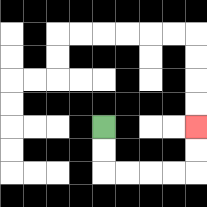{'start': '[4, 5]', 'end': '[8, 5]', 'path_directions': 'D,D,R,R,R,R,U,U', 'path_coordinates': '[[4, 5], [4, 6], [4, 7], [5, 7], [6, 7], [7, 7], [8, 7], [8, 6], [8, 5]]'}